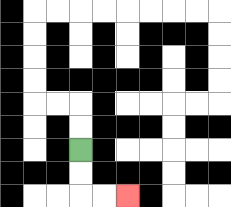{'start': '[3, 6]', 'end': '[5, 8]', 'path_directions': 'D,D,R,R', 'path_coordinates': '[[3, 6], [3, 7], [3, 8], [4, 8], [5, 8]]'}